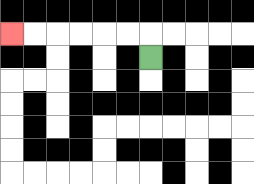{'start': '[6, 2]', 'end': '[0, 1]', 'path_directions': 'U,L,L,L,L,L,L', 'path_coordinates': '[[6, 2], [6, 1], [5, 1], [4, 1], [3, 1], [2, 1], [1, 1], [0, 1]]'}